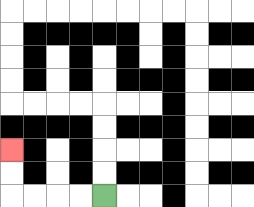{'start': '[4, 8]', 'end': '[0, 6]', 'path_directions': 'L,L,L,L,U,U', 'path_coordinates': '[[4, 8], [3, 8], [2, 8], [1, 8], [0, 8], [0, 7], [0, 6]]'}